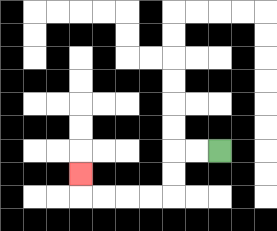{'start': '[9, 6]', 'end': '[3, 7]', 'path_directions': 'L,L,D,D,L,L,L,L,U', 'path_coordinates': '[[9, 6], [8, 6], [7, 6], [7, 7], [7, 8], [6, 8], [5, 8], [4, 8], [3, 8], [3, 7]]'}